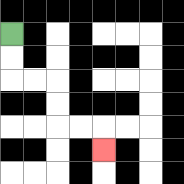{'start': '[0, 1]', 'end': '[4, 6]', 'path_directions': 'D,D,R,R,D,D,R,R,D', 'path_coordinates': '[[0, 1], [0, 2], [0, 3], [1, 3], [2, 3], [2, 4], [2, 5], [3, 5], [4, 5], [4, 6]]'}